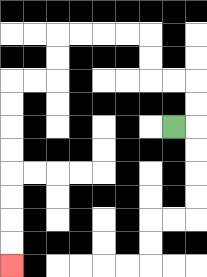{'start': '[7, 5]', 'end': '[0, 11]', 'path_directions': 'R,U,U,L,L,U,U,L,L,L,L,D,D,L,L,D,D,D,D,D,D,D,D', 'path_coordinates': '[[7, 5], [8, 5], [8, 4], [8, 3], [7, 3], [6, 3], [6, 2], [6, 1], [5, 1], [4, 1], [3, 1], [2, 1], [2, 2], [2, 3], [1, 3], [0, 3], [0, 4], [0, 5], [0, 6], [0, 7], [0, 8], [0, 9], [0, 10], [0, 11]]'}